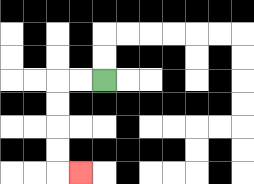{'start': '[4, 3]', 'end': '[3, 7]', 'path_directions': 'L,L,D,D,D,D,R', 'path_coordinates': '[[4, 3], [3, 3], [2, 3], [2, 4], [2, 5], [2, 6], [2, 7], [3, 7]]'}